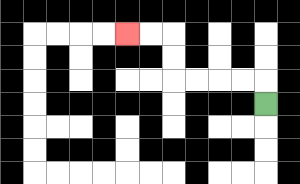{'start': '[11, 4]', 'end': '[5, 1]', 'path_directions': 'U,L,L,L,L,U,U,L,L', 'path_coordinates': '[[11, 4], [11, 3], [10, 3], [9, 3], [8, 3], [7, 3], [7, 2], [7, 1], [6, 1], [5, 1]]'}